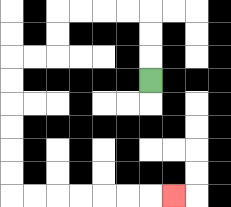{'start': '[6, 3]', 'end': '[7, 8]', 'path_directions': 'U,U,U,L,L,L,L,D,D,L,L,D,D,D,D,D,D,R,R,R,R,R,R,R', 'path_coordinates': '[[6, 3], [6, 2], [6, 1], [6, 0], [5, 0], [4, 0], [3, 0], [2, 0], [2, 1], [2, 2], [1, 2], [0, 2], [0, 3], [0, 4], [0, 5], [0, 6], [0, 7], [0, 8], [1, 8], [2, 8], [3, 8], [4, 8], [5, 8], [6, 8], [7, 8]]'}